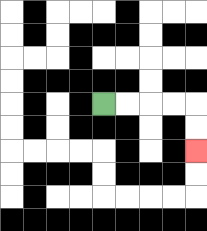{'start': '[4, 4]', 'end': '[8, 6]', 'path_directions': 'R,R,R,R,D,D', 'path_coordinates': '[[4, 4], [5, 4], [6, 4], [7, 4], [8, 4], [8, 5], [8, 6]]'}